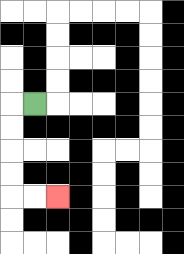{'start': '[1, 4]', 'end': '[2, 8]', 'path_directions': 'L,D,D,D,D,R,R', 'path_coordinates': '[[1, 4], [0, 4], [0, 5], [0, 6], [0, 7], [0, 8], [1, 8], [2, 8]]'}